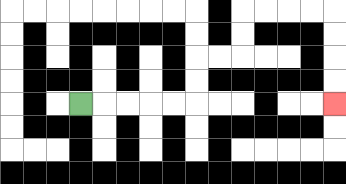{'start': '[3, 4]', 'end': '[14, 4]', 'path_directions': 'R,R,R,R,R,U,U,R,R,U,U,R,R,R,R,D,D,D,D', 'path_coordinates': '[[3, 4], [4, 4], [5, 4], [6, 4], [7, 4], [8, 4], [8, 3], [8, 2], [9, 2], [10, 2], [10, 1], [10, 0], [11, 0], [12, 0], [13, 0], [14, 0], [14, 1], [14, 2], [14, 3], [14, 4]]'}